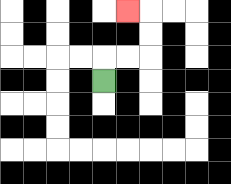{'start': '[4, 3]', 'end': '[5, 0]', 'path_directions': 'U,R,R,U,U,L', 'path_coordinates': '[[4, 3], [4, 2], [5, 2], [6, 2], [6, 1], [6, 0], [5, 0]]'}